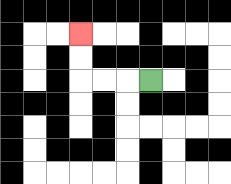{'start': '[6, 3]', 'end': '[3, 1]', 'path_directions': 'L,L,L,U,U', 'path_coordinates': '[[6, 3], [5, 3], [4, 3], [3, 3], [3, 2], [3, 1]]'}